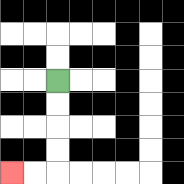{'start': '[2, 3]', 'end': '[0, 7]', 'path_directions': 'D,D,D,D,L,L', 'path_coordinates': '[[2, 3], [2, 4], [2, 5], [2, 6], [2, 7], [1, 7], [0, 7]]'}